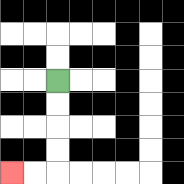{'start': '[2, 3]', 'end': '[0, 7]', 'path_directions': 'D,D,D,D,L,L', 'path_coordinates': '[[2, 3], [2, 4], [2, 5], [2, 6], [2, 7], [1, 7], [0, 7]]'}